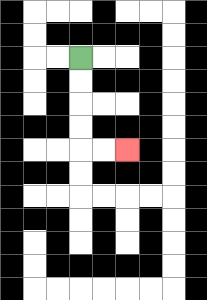{'start': '[3, 2]', 'end': '[5, 6]', 'path_directions': 'D,D,D,D,R,R', 'path_coordinates': '[[3, 2], [3, 3], [3, 4], [3, 5], [3, 6], [4, 6], [5, 6]]'}